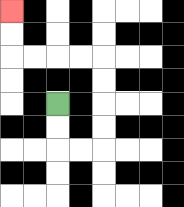{'start': '[2, 4]', 'end': '[0, 0]', 'path_directions': 'D,D,R,R,U,U,U,U,L,L,L,L,U,U', 'path_coordinates': '[[2, 4], [2, 5], [2, 6], [3, 6], [4, 6], [4, 5], [4, 4], [4, 3], [4, 2], [3, 2], [2, 2], [1, 2], [0, 2], [0, 1], [0, 0]]'}